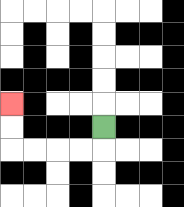{'start': '[4, 5]', 'end': '[0, 4]', 'path_directions': 'D,L,L,L,L,U,U', 'path_coordinates': '[[4, 5], [4, 6], [3, 6], [2, 6], [1, 6], [0, 6], [0, 5], [0, 4]]'}